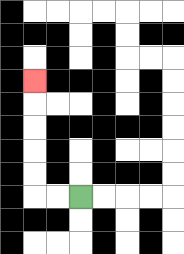{'start': '[3, 8]', 'end': '[1, 3]', 'path_directions': 'L,L,U,U,U,U,U', 'path_coordinates': '[[3, 8], [2, 8], [1, 8], [1, 7], [1, 6], [1, 5], [1, 4], [1, 3]]'}